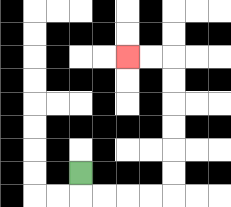{'start': '[3, 7]', 'end': '[5, 2]', 'path_directions': 'D,R,R,R,R,U,U,U,U,U,U,L,L', 'path_coordinates': '[[3, 7], [3, 8], [4, 8], [5, 8], [6, 8], [7, 8], [7, 7], [7, 6], [7, 5], [7, 4], [7, 3], [7, 2], [6, 2], [5, 2]]'}